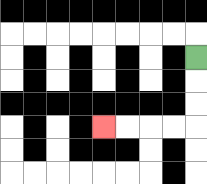{'start': '[8, 2]', 'end': '[4, 5]', 'path_directions': 'D,D,D,L,L,L,L', 'path_coordinates': '[[8, 2], [8, 3], [8, 4], [8, 5], [7, 5], [6, 5], [5, 5], [4, 5]]'}